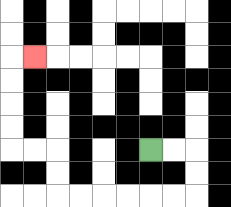{'start': '[6, 6]', 'end': '[1, 2]', 'path_directions': 'R,R,D,D,L,L,L,L,L,L,U,U,L,L,U,U,U,U,R', 'path_coordinates': '[[6, 6], [7, 6], [8, 6], [8, 7], [8, 8], [7, 8], [6, 8], [5, 8], [4, 8], [3, 8], [2, 8], [2, 7], [2, 6], [1, 6], [0, 6], [0, 5], [0, 4], [0, 3], [0, 2], [1, 2]]'}